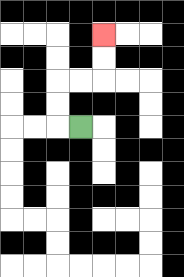{'start': '[3, 5]', 'end': '[4, 1]', 'path_directions': 'L,U,U,R,R,U,U', 'path_coordinates': '[[3, 5], [2, 5], [2, 4], [2, 3], [3, 3], [4, 3], [4, 2], [4, 1]]'}